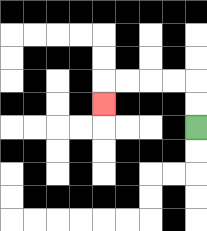{'start': '[8, 5]', 'end': '[4, 4]', 'path_directions': 'U,U,L,L,L,L,D', 'path_coordinates': '[[8, 5], [8, 4], [8, 3], [7, 3], [6, 3], [5, 3], [4, 3], [4, 4]]'}